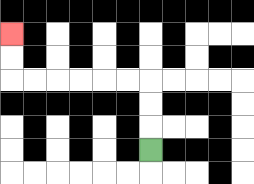{'start': '[6, 6]', 'end': '[0, 1]', 'path_directions': 'U,U,U,L,L,L,L,L,L,U,U', 'path_coordinates': '[[6, 6], [6, 5], [6, 4], [6, 3], [5, 3], [4, 3], [3, 3], [2, 3], [1, 3], [0, 3], [0, 2], [0, 1]]'}